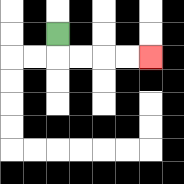{'start': '[2, 1]', 'end': '[6, 2]', 'path_directions': 'D,R,R,R,R', 'path_coordinates': '[[2, 1], [2, 2], [3, 2], [4, 2], [5, 2], [6, 2]]'}